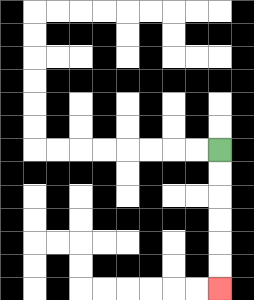{'start': '[9, 6]', 'end': '[9, 12]', 'path_directions': 'D,D,D,D,D,D', 'path_coordinates': '[[9, 6], [9, 7], [9, 8], [9, 9], [9, 10], [9, 11], [9, 12]]'}